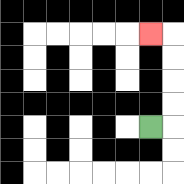{'start': '[6, 5]', 'end': '[6, 1]', 'path_directions': 'R,U,U,U,U,L', 'path_coordinates': '[[6, 5], [7, 5], [7, 4], [7, 3], [7, 2], [7, 1], [6, 1]]'}